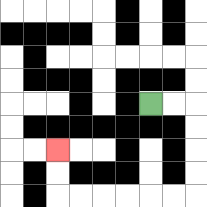{'start': '[6, 4]', 'end': '[2, 6]', 'path_directions': 'R,R,D,D,D,D,L,L,L,L,L,L,U,U', 'path_coordinates': '[[6, 4], [7, 4], [8, 4], [8, 5], [8, 6], [8, 7], [8, 8], [7, 8], [6, 8], [5, 8], [4, 8], [3, 8], [2, 8], [2, 7], [2, 6]]'}